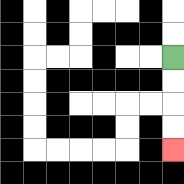{'start': '[7, 2]', 'end': '[7, 6]', 'path_directions': 'D,D,D,D', 'path_coordinates': '[[7, 2], [7, 3], [7, 4], [7, 5], [7, 6]]'}